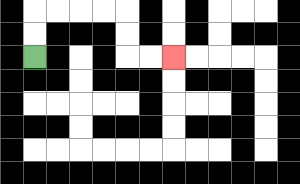{'start': '[1, 2]', 'end': '[7, 2]', 'path_directions': 'U,U,R,R,R,R,D,D,R,R', 'path_coordinates': '[[1, 2], [1, 1], [1, 0], [2, 0], [3, 0], [4, 0], [5, 0], [5, 1], [5, 2], [6, 2], [7, 2]]'}